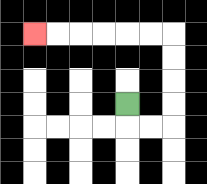{'start': '[5, 4]', 'end': '[1, 1]', 'path_directions': 'D,R,R,U,U,U,U,L,L,L,L,L,L', 'path_coordinates': '[[5, 4], [5, 5], [6, 5], [7, 5], [7, 4], [7, 3], [7, 2], [7, 1], [6, 1], [5, 1], [4, 1], [3, 1], [2, 1], [1, 1]]'}